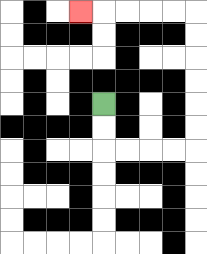{'start': '[4, 4]', 'end': '[3, 0]', 'path_directions': 'D,D,R,R,R,R,U,U,U,U,U,U,L,L,L,L,L', 'path_coordinates': '[[4, 4], [4, 5], [4, 6], [5, 6], [6, 6], [7, 6], [8, 6], [8, 5], [8, 4], [8, 3], [8, 2], [8, 1], [8, 0], [7, 0], [6, 0], [5, 0], [4, 0], [3, 0]]'}